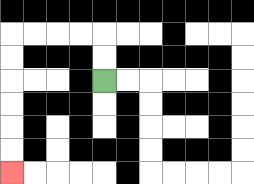{'start': '[4, 3]', 'end': '[0, 7]', 'path_directions': 'U,U,L,L,L,L,D,D,D,D,D,D', 'path_coordinates': '[[4, 3], [4, 2], [4, 1], [3, 1], [2, 1], [1, 1], [0, 1], [0, 2], [0, 3], [0, 4], [0, 5], [0, 6], [0, 7]]'}